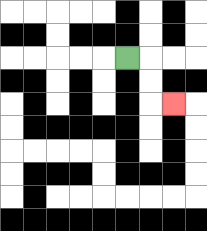{'start': '[5, 2]', 'end': '[7, 4]', 'path_directions': 'R,D,D,R', 'path_coordinates': '[[5, 2], [6, 2], [6, 3], [6, 4], [7, 4]]'}